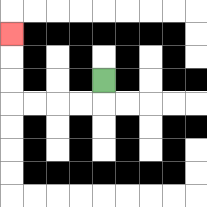{'start': '[4, 3]', 'end': '[0, 1]', 'path_directions': 'D,L,L,L,L,U,U,U', 'path_coordinates': '[[4, 3], [4, 4], [3, 4], [2, 4], [1, 4], [0, 4], [0, 3], [0, 2], [0, 1]]'}